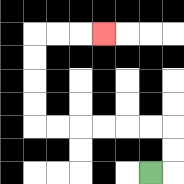{'start': '[6, 7]', 'end': '[4, 1]', 'path_directions': 'R,U,U,L,L,L,L,L,L,U,U,U,U,R,R,R', 'path_coordinates': '[[6, 7], [7, 7], [7, 6], [7, 5], [6, 5], [5, 5], [4, 5], [3, 5], [2, 5], [1, 5], [1, 4], [1, 3], [1, 2], [1, 1], [2, 1], [3, 1], [4, 1]]'}